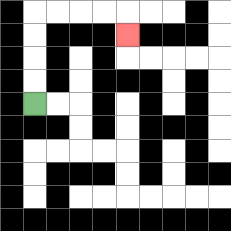{'start': '[1, 4]', 'end': '[5, 1]', 'path_directions': 'U,U,U,U,R,R,R,R,D', 'path_coordinates': '[[1, 4], [1, 3], [1, 2], [1, 1], [1, 0], [2, 0], [3, 0], [4, 0], [5, 0], [5, 1]]'}